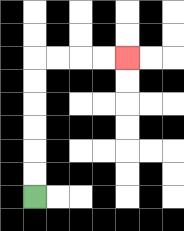{'start': '[1, 8]', 'end': '[5, 2]', 'path_directions': 'U,U,U,U,U,U,R,R,R,R', 'path_coordinates': '[[1, 8], [1, 7], [1, 6], [1, 5], [1, 4], [1, 3], [1, 2], [2, 2], [3, 2], [4, 2], [5, 2]]'}